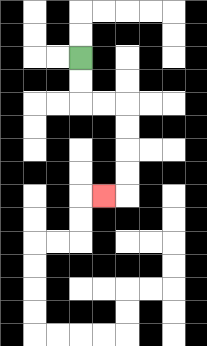{'start': '[3, 2]', 'end': '[4, 8]', 'path_directions': 'D,D,R,R,D,D,D,D,L', 'path_coordinates': '[[3, 2], [3, 3], [3, 4], [4, 4], [5, 4], [5, 5], [5, 6], [5, 7], [5, 8], [4, 8]]'}